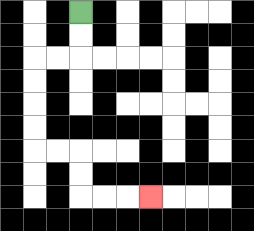{'start': '[3, 0]', 'end': '[6, 8]', 'path_directions': 'D,D,L,L,D,D,D,D,R,R,D,D,R,R,R', 'path_coordinates': '[[3, 0], [3, 1], [3, 2], [2, 2], [1, 2], [1, 3], [1, 4], [1, 5], [1, 6], [2, 6], [3, 6], [3, 7], [3, 8], [4, 8], [5, 8], [6, 8]]'}